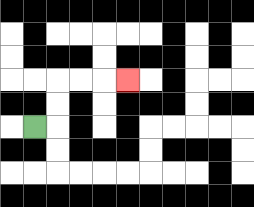{'start': '[1, 5]', 'end': '[5, 3]', 'path_directions': 'R,U,U,R,R,R', 'path_coordinates': '[[1, 5], [2, 5], [2, 4], [2, 3], [3, 3], [4, 3], [5, 3]]'}